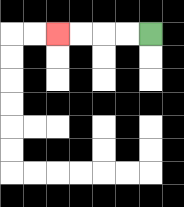{'start': '[6, 1]', 'end': '[2, 1]', 'path_directions': 'L,L,L,L', 'path_coordinates': '[[6, 1], [5, 1], [4, 1], [3, 1], [2, 1]]'}